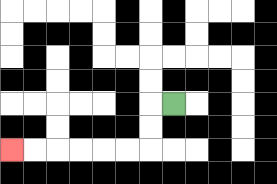{'start': '[7, 4]', 'end': '[0, 6]', 'path_directions': 'L,D,D,L,L,L,L,L,L', 'path_coordinates': '[[7, 4], [6, 4], [6, 5], [6, 6], [5, 6], [4, 6], [3, 6], [2, 6], [1, 6], [0, 6]]'}